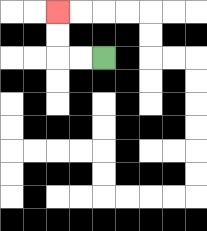{'start': '[4, 2]', 'end': '[2, 0]', 'path_directions': 'L,L,U,U', 'path_coordinates': '[[4, 2], [3, 2], [2, 2], [2, 1], [2, 0]]'}